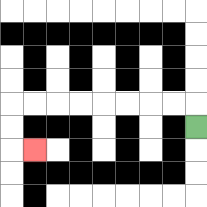{'start': '[8, 5]', 'end': '[1, 6]', 'path_directions': 'U,L,L,L,L,L,L,L,L,D,D,R', 'path_coordinates': '[[8, 5], [8, 4], [7, 4], [6, 4], [5, 4], [4, 4], [3, 4], [2, 4], [1, 4], [0, 4], [0, 5], [0, 6], [1, 6]]'}